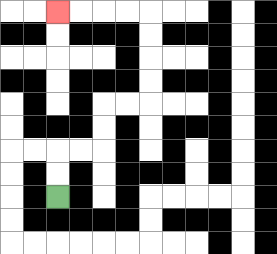{'start': '[2, 8]', 'end': '[2, 0]', 'path_directions': 'U,U,R,R,U,U,R,R,U,U,U,U,L,L,L,L', 'path_coordinates': '[[2, 8], [2, 7], [2, 6], [3, 6], [4, 6], [4, 5], [4, 4], [5, 4], [6, 4], [6, 3], [6, 2], [6, 1], [6, 0], [5, 0], [4, 0], [3, 0], [2, 0]]'}